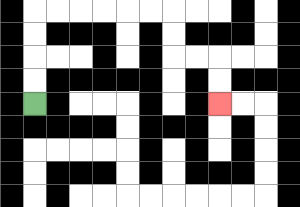{'start': '[1, 4]', 'end': '[9, 4]', 'path_directions': 'U,U,U,U,R,R,R,R,R,R,D,D,R,R,D,D', 'path_coordinates': '[[1, 4], [1, 3], [1, 2], [1, 1], [1, 0], [2, 0], [3, 0], [4, 0], [5, 0], [6, 0], [7, 0], [7, 1], [7, 2], [8, 2], [9, 2], [9, 3], [9, 4]]'}